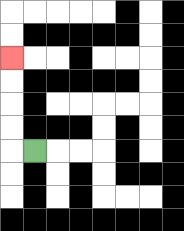{'start': '[1, 6]', 'end': '[0, 2]', 'path_directions': 'L,U,U,U,U', 'path_coordinates': '[[1, 6], [0, 6], [0, 5], [0, 4], [0, 3], [0, 2]]'}